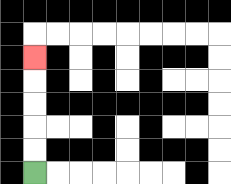{'start': '[1, 7]', 'end': '[1, 2]', 'path_directions': 'U,U,U,U,U', 'path_coordinates': '[[1, 7], [1, 6], [1, 5], [1, 4], [1, 3], [1, 2]]'}